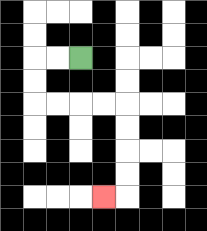{'start': '[3, 2]', 'end': '[4, 8]', 'path_directions': 'L,L,D,D,R,R,R,R,D,D,D,D,L', 'path_coordinates': '[[3, 2], [2, 2], [1, 2], [1, 3], [1, 4], [2, 4], [3, 4], [4, 4], [5, 4], [5, 5], [5, 6], [5, 7], [5, 8], [4, 8]]'}